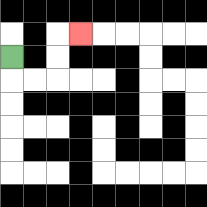{'start': '[0, 2]', 'end': '[3, 1]', 'path_directions': 'D,R,R,U,U,R', 'path_coordinates': '[[0, 2], [0, 3], [1, 3], [2, 3], [2, 2], [2, 1], [3, 1]]'}